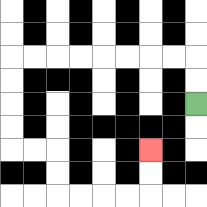{'start': '[8, 4]', 'end': '[6, 6]', 'path_directions': 'U,U,L,L,L,L,L,L,L,L,D,D,D,D,R,R,D,D,R,R,R,R,U,U', 'path_coordinates': '[[8, 4], [8, 3], [8, 2], [7, 2], [6, 2], [5, 2], [4, 2], [3, 2], [2, 2], [1, 2], [0, 2], [0, 3], [0, 4], [0, 5], [0, 6], [1, 6], [2, 6], [2, 7], [2, 8], [3, 8], [4, 8], [5, 8], [6, 8], [6, 7], [6, 6]]'}